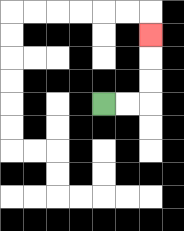{'start': '[4, 4]', 'end': '[6, 1]', 'path_directions': 'R,R,U,U,U', 'path_coordinates': '[[4, 4], [5, 4], [6, 4], [6, 3], [6, 2], [6, 1]]'}